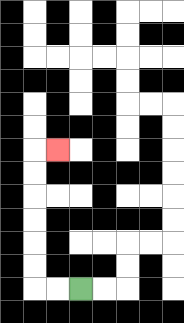{'start': '[3, 12]', 'end': '[2, 6]', 'path_directions': 'L,L,U,U,U,U,U,U,R', 'path_coordinates': '[[3, 12], [2, 12], [1, 12], [1, 11], [1, 10], [1, 9], [1, 8], [1, 7], [1, 6], [2, 6]]'}